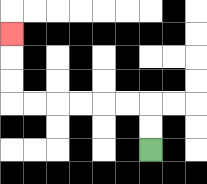{'start': '[6, 6]', 'end': '[0, 1]', 'path_directions': 'U,U,L,L,L,L,L,L,U,U,U', 'path_coordinates': '[[6, 6], [6, 5], [6, 4], [5, 4], [4, 4], [3, 4], [2, 4], [1, 4], [0, 4], [0, 3], [0, 2], [0, 1]]'}